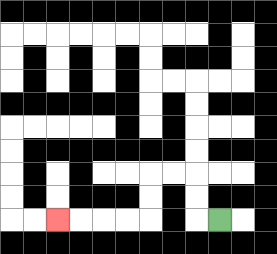{'start': '[9, 9]', 'end': '[2, 9]', 'path_directions': 'L,U,U,L,L,D,D,L,L,L,L', 'path_coordinates': '[[9, 9], [8, 9], [8, 8], [8, 7], [7, 7], [6, 7], [6, 8], [6, 9], [5, 9], [4, 9], [3, 9], [2, 9]]'}